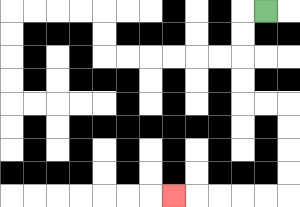{'start': '[11, 0]', 'end': '[7, 8]', 'path_directions': 'L,D,D,D,D,R,R,D,D,D,D,L,L,L,L,L', 'path_coordinates': '[[11, 0], [10, 0], [10, 1], [10, 2], [10, 3], [10, 4], [11, 4], [12, 4], [12, 5], [12, 6], [12, 7], [12, 8], [11, 8], [10, 8], [9, 8], [8, 8], [7, 8]]'}